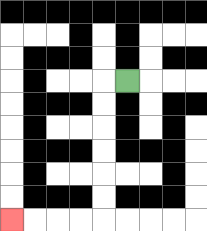{'start': '[5, 3]', 'end': '[0, 9]', 'path_directions': 'L,D,D,D,D,D,D,L,L,L,L', 'path_coordinates': '[[5, 3], [4, 3], [4, 4], [4, 5], [4, 6], [4, 7], [4, 8], [4, 9], [3, 9], [2, 9], [1, 9], [0, 9]]'}